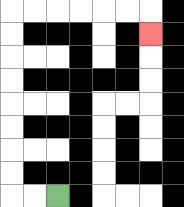{'start': '[2, 8]', 'end': '[6, 1]', 'path_directions': 'L,L,U,U,U,U,U,U,U,U,R,R,R,R,R,R,D', 'path_coordinates': '[[2, 8], [1, 8], [0, 8], [0, 7], [0, 6], [0, 5], [0, 4], [0, 3], [0, 2], [0, 1], [0, 0], [1, 0], [2, 0], [3, 0], [4, 0], [5, 0], [6, 0], [6, 1]]'}